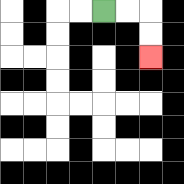{'start': '[4, 0]', 'end': '[6, 2]', 'path_directions': 'R,R,D,D', 'path_coordinates': '[[4, 0], [5, 0], [6, 0], [6, 1], [6, 2]]'}